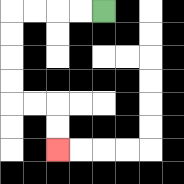{'start': '[4, 0]', 'end': '[2, 6]', 'path_directions': 'L,L,L,L,D,D,D,D,R,R,D,D', 'path_coordinates': '[[4, 0], [3, 0], [2, 0], [1, 0], [0, 0], [0, 1], [0, 2], [0, 3], [0, 4], [1, 4], [2, 4], [2, 5], [2, 6]]'}